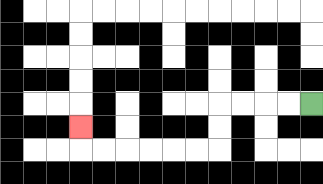{'start': '[13, 4]', 'end': '[3, 5]', 'path_directions': 'L,L,L,L,D,D,L,L,L,L,L,L,U', 'path_coordinates': '[[13, 4], [12, 4], [11, 4], [10, 4], [9, 4], [9, 5], [9, 6], [8, 6], [7, 6], [6, 6], [5, 6], [4, 6], [3, 6], [3, 5]]'}